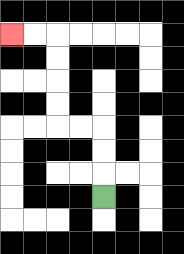{'start': '[4, 8]', 'end': '[0, 1]', 'path_directions': 'U,U,U,L,L,U,U,U,U,L,L', 'path_coordinates': '[[4, 8], [4, 7], [4, 6], [4, 5], [3, 5], [2, 5], [2, 4], [2, 3], [2, 2], [2, 1], [1, 1], [0, 1]]'}